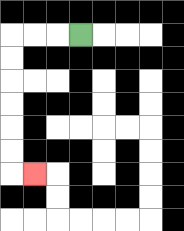{'start': '[3, 1]', 'end': '[1, 7]', 'path_directions': 'L,L,L,D,D,D,D,D,D,R', 'path_coordinates': '[[3, 1], [2, 1], [1, 1], [0, 1], [0, 2], [0, 3], [0, 4], [0, 5], [0, 6], [0, 7], [1, 7]]'}